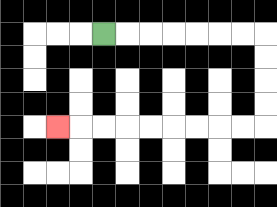{'start': '[4, 1]', 'end': '[2, 5]', 'path_directions': 'R,R,R,R,R,R,R,D,D,D,D,L,L,L,L,L,L,L,L,L', 'path_coordinates': '[[4, 1], [5, 1], [6, 1], [7, 1], [8, 1], [9, 1], [10, 1], [11, 1], [11, 2], [11, 3], [11, 4], [11, 5], [10, 5], [9, 5], [8, 5], [7, 5], [6, 5], [5, 5], [4, 5], [3, 5], [2, 5]]'}